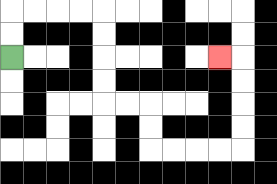{'start': '[0, 2]', 'end': '[9, 2]', 'path_directions': 'U,U,R,R,R,R,D,D,D,D,R,R,D,D,R,R,R,R,U,U,U,U,L', 'path_coordinates': '[[0, 2], [0, 1], [0, 0], [1, 0], [2, 0], [3, 0], [4, 0], [4, 1], [4, 2], [4, 3], [4, 4], [5, 4], [6, 4], [6, 5], [6, 6], [7, 6], [8, 6], [9, 6], [10, 6], [10, 5], [10, 4], [10, 3], [10, 2], [9, 2]]'}